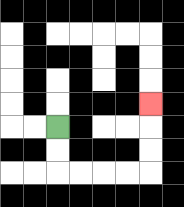{'start': '[2, 5]', 'end': '[6, 4]', 'path_directions': 'D,D,R,R,R,R,U,U,U', 'path_coordinates': '[[2, 5], [2, 6], [2, 7], [3, 7], [4, 7], [5, 7], [6, 7], [6, 6], [6, 5], [6, 4]]'}